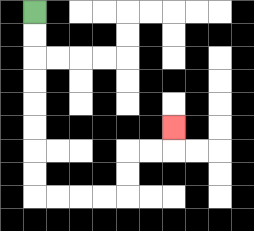{'start': '[1, 0]', 'end': '[7, 5]', 'path_directions': 'D,D,D,D,D,D,D,D,R,R,R,R,U,U,R,R,U', 'path_coordinates': '[[1, 0], [1, 1], [1, 2], [1, 3], [1, 4], [1, 5], [1, 6], [1, 7], [1, 8], [2, 8], [3, 8], [4, 8], [5, 8], [5, 7], [5, 6], [6, 6], [7, 6], [7, 5]]'}